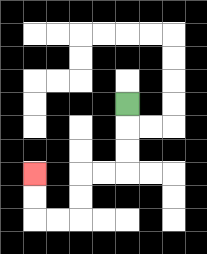{'start': '[5, 4]', 'end': '[1, 7]', 'path_directions': 'D,D,D,L,L,D,D,L,L,U,U', 'path_coordinates': '[[5, 4], [5, 5], [5, 6], [5, 7], [4, 7], [3, 7], [3, 8], [3, 9], [2, 9], [1, 9], [1, 8], [1, 7]]'}